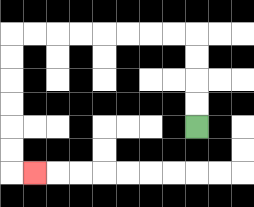{'start': '[8, 5]', 'end': '[1, 7]', 'path_directions': 'U,U,U,U,L,L,L,L,L,L,L,L,D,D,D,D,D,D,R', 'path_coordinates': '[[8, 5], [8, 4], [8, 3], [8, 2], [8, 1], [7, 1], [6, 1], [5, 1], [4, 1], [3, 1], [2, 1], [1, 1], [0, 1], [0, 2], [0, 3], [0, 4], [0, 5], [0, 6], [0, 7], [1, 7]]'}